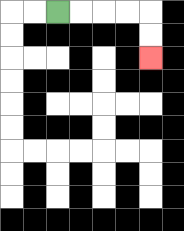{'start': '[2, 0]', 'end': '[6, 2]', 'path_directions': 'R,R,R,R,D,D', 'path_coordinates': '[[2, 0], [3, 0], [4, 0], [5, 0], [6, 0], [6, 1], [6, 2]]'}